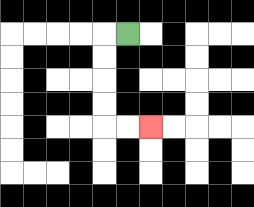{'start': '[5, 1]', 'end': '[6, 5]', 'path_directions': 'L,D,D,D,D,R,R', 'path_coordinates': '[[5, 1], [4, 1], [4, 2], [4, 3], [4, 4], [4, 5], [5, 5], [6, 5]]'}